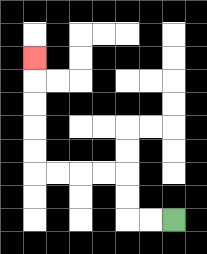{'start': '[7, 9]', 'end': '[1, 2]', 'path_directions': 'L,L,U,U,L,L,L,L,U,U,U,U,U', 'path_coordinates': '[[7, 9], [6, 9], [5, 9], [5, 8], [5, 7], [4, 7], [3, 7], [2, 7], [1, 7], [1, 6], [1, 5], [1, 4], [1, 3], [1, 2]]'}